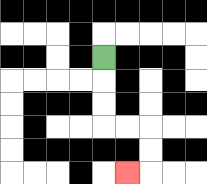{'start': '[4, 2]', 'end': '[5, 7]', 'path_directions': 'D,D,D,R,R,D,D,L', 'path_coordinates': '[[4, 2], [4, 3], [4, 4], [4, 5], [5, 5], [6, 5], [6, 6], [6, 7], [5, 7]]'}